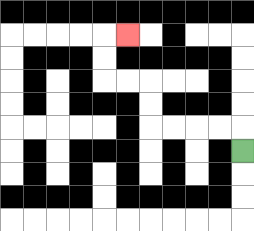{'start': '[10, 6]', 'end': '[5, 1]', 'path_directions': 'U,L,L,L,L,U,U,L,L,U,U,R', 'path_coordinates': '[[10, 6], [10, 5], [9, 5], [8, 5], [7, 5], [6, 5], [6, 4], [6, 3], [5, 3], [4, 3], [4, 2], [4, 1], [5, 1]]'}